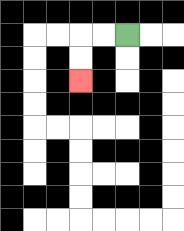{'start': '[5, 1]', 'end': '[3, 3]', 'path_directions': 'L,L,D,D', 'path_coordinates': '[[5, 1], [4, 1], [3, 1], [3, 2], [3, 3]]'}